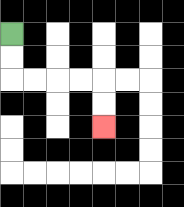{'start': '[0, 1]', 'end': '[4, 5]', 'path_directions': 'D,D,R,R,R,R,D,D', 'path_coordinates': '[[0, 1], [0, 2], [0, 3], [1, 3], [2, 3], [3, 3], [4, 3], [4, 4], [4, 5]]'}